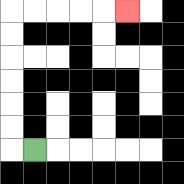{'start': '[1, 6]', 'end': '[5, 0]', 'path_directions': 'L,U,U,U,U,U,U,R,R,R,R,R', 'path_coordinates': '[[1, 6], [0, 6], [0, 5], [0, 4], [0, 3], [0, 2], [0, 1], [0, 0], [1, 0], [2, 0], [3, 0], [4, 0], [5, 0]]'}